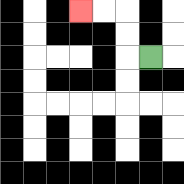{'start': '[6, 2]', 'end': '[3, 0]', 'path_directions': 'L,U,U,L,L', 'path_coordinates': '[[6, 2], [5, 2], [5, 1], [5, 0], [4, 0], [3, 0]]'}